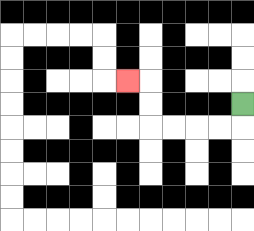{'start': '[10, 4]', 'end': '[5, 3]', 'path_directions': 'D,L,L,L,L,U,U,L', 'path_coordinates': '[[10, 4], [10, 5], [9, 5], [8, 5], [7, 5], [6, 5], [6, 4], [6, 3], [5, 3]]'}